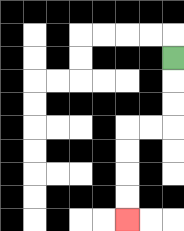{'start': '[7, 2]', 'end': '[5, 9]', 'path_directions': 'D,D,D,L,L,D,D,D,D', 'path_coordinates': '[[7, 2], [7, 3], [7, 4], [7, 5], [6, 5], [5, 5], [5, 6], [5, 7], [5, 8], [5, 9]]'}